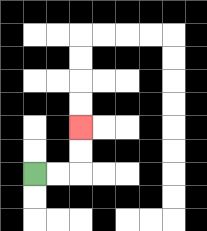{'start': '[1, 7]', 'end': '[3, 5]', 'path_directions': 'R,R,U,U', 'path_coordinates': '[[1, 7], [2, 7], [3, 7], [3, 6], [3, 5]]'}